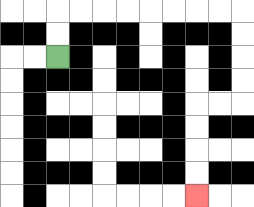{'start': '[2, 2]', 'end': '[8, 8]', 'path_directions': 'U,U,R,R,R,R,R,R,R,R,D,D,D,D,L,L,D,D,D,D', 'path_coordinates': '[[2, 2], [2, 1], [2, 0], [3, 0], [4, 0], [5, 0], [6, 0], [7, 0], [8, 0], [9, 0], [10, 0], [10, 1], [10, 2], [10, 3], [10, 4], [9, 4], [8, 4], [8, 5], [8, 6], [8, 7], [8, 8]]'}